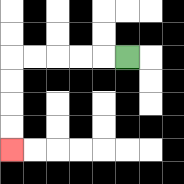{'start': '[5, 2]', 'end': '[0, 6]', 'path_directions': 'L,L,L,L,L,D,D,D,D', 'path_coordinates': '[[5, 2], [4, 2], [3, 2], [2, 2], [1, 2], [0, 2], [0, 3], [0, 4], [0, 5], [0, 6]]'}